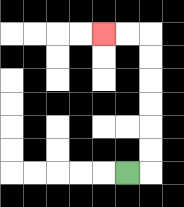{'start': '[5, 7]', 'end': '[4, 1]', 'path_directions': 'R,U,U,U,U,U,U,L,L', 'path_coordinates': '[[5, 7], [6, 7], [6, 6], [6, 5], [6, 4], [6, 3], [6, 2], [6, 1], [5, 1], [4, 1]]'}